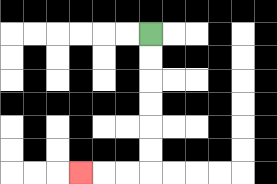{'start': '[6, 1]', 'end': '[3, 7]', 'path_directions': 'D,D,D,D,D,D,L,L,L', 'path_coordinates': '[[6, 1], [6, 2], [6, 3], [6, 4], [6, 5], [6, 6], [6, 7], [5, 7], [4, 7], [3, 7]]'}